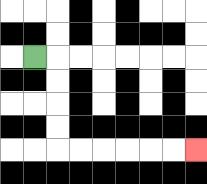{'start': '[1, 2]', 'end': '[8, 6]', 'path_directions': 'R,D,D,D,D,R,R,R,R,R,R', 'path_coordinates': '[[1, 2], [2, 2], [2, 3], [2, 4], [2, 5], [2, 6], [3, 6], [4, 6], [5, 6], [6, 6], [7, 6], [8, 6]]'}